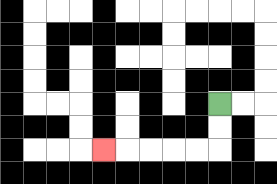{'start': '[9, 4]', 'end': '[4, 6]', 'path_directions': 'D,D,L,L,L,L,L', 'path_coordinates': '[[9, 4], [9, 5], [9, 6], [8, 6], [7, 6], [6, 6], [5, 6], [4, 6]]'}